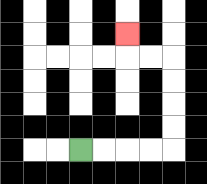{'start': '[3, 6]', 'end': '[5, 1]', 'path_directions': 'R,R,R,R,U,U,U,U,L,L,U', 'path_coordinates': '[[3, 6], [4, 6], [5, 6], [6, 6], [7, 6], [7, 5], [7, 4], [7, 3], [7, 2], [6, 2], [5, 2], [5, 1]]'}